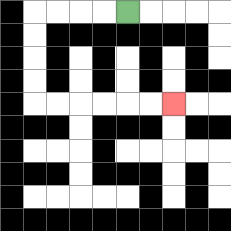{'start': '[5, 0]', 'end': '[7, 4]', 'path_directions': 'L,L,L,L,D,D,D,D,R,R,R,R,R,R', 'path_coordinates': '[[5, 0], [4, 0], [3, 0], [2, 0], [1, 0], [1, 1], [1, 2], [1, 3], [1, 4], [2, 4], [3, 4], [4, 4], [5, 4], [6, 4], [7, 4]]'}